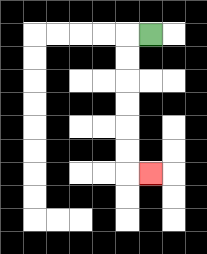{'start': '[6, 1]', 'end': '[6, 7]', 'path_directions': 'L,D,D,D,D,D,D,R', 'path_coordinates': '[[6, 1], [5, 1], [5, 2], [5, 3], [5, 4], [5, 5], [5, 6], [5, 7], [6, 7]]'}